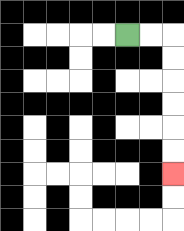{'start': '[5, 1]', 'end': '[7, 7]', 'path_directions': 'R,R,D,D,D,D,D,D', 'path_coordinates': '[[5, 1], [6, 1], [7, 1], [7, 2], [7, 3], [7, 4], [7, 5], [7, 6], [7, 7]]'}